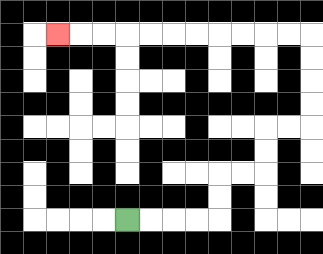{'start': '[5, 9]', 'end': '[2, 1]', 'path_directions': 'R,R,R,R,U,U,R,R,U,U,R,R,U,U,U,U,L,L,L,L,L,L,L,L,L,L,L', 'path_coordinates': '[[5, 9], [6, 9], [7, 9], [8, 9], [9, 9], [9, 8], [9, 7], [10, 7], [11, 7], [11, 6], [11, 5], [12, 5], [13, 5], [13, 4], [13, 3], [13, 2], [13, 1], [12, 1], [11, 1], [10, 1], [9, 1], [8, 1], [7, 1], [6, 1], [5, 1], [4, 1], [3, 1], [2, 1]]'}